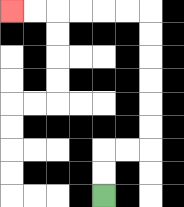{'start': '[4, 8]', 'end': '[0, 0]', 'path_directions': 'U,U,R,R,U,U,U,U,U,U,L,L,L,L,L,L', 'path_coordinates': '[[4, 8], [4, 7], [4, 6], [5, 6], [6, 6], [6, 5], [6, 4], [6, 3], [6, 2], [6, 1], [6, 0], [5, 0], [4, 0], [3, 0], [2, 0], [1, 0], [0, 0]]'}